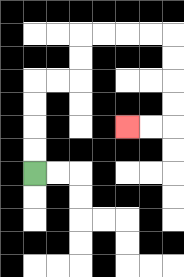{'start': '[1, 7]', 'end': '[5, 5]', 'path_directions': 'U,U,U,U,R,R,U,U,R,R,R,R,D,D,D,D,L,L', 'path_coordinates': '[[1, 7], [1, 6], [1, 5], [1, 4], [1, 3], [2, 3], [3, 3], [3, 2], [3, 1], [4, 1], [5, 1], [6, 1], [7, 1], [7, 2], [7, 3], [7, 4], [7, 5], [6, 5], [5, 5]]'}